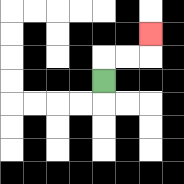{'start': '[4, 3]', 'end': '[6, 1]', 'path_directions': 'U,R,R,U', 'path_coordinates': '[[4, 3], [4, 2], [5, 2], [6, 2], [6, 1]]'}